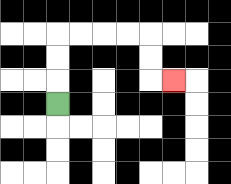{'start': '[2, 4]', 'end': '[7, 3]', 'path_directions': 'U,U,U,R,R,R,R,D,D,R', 'path_coordinates': '[[2, 4], [2, 3], [2, 2], [2, 1], [3, 1], [4, 1], [5, 1], [6, 1], [6, 2], [6, 3], [7, 3]]'}